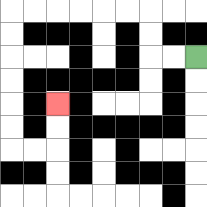{'start': '[8, 2]', 'end': '[2, 4]', 'path_directions': 'L,L,U,U,L,L,L,L,L,L,D,D,D,D,D,D,R,R,U,U', 'path_coordinates': '[[8, 2], [7, 2], [6, 2], [6, 1], [6, 0], [5, 0], [4, 0], [3, 0], [2, 0], [1, 0], [0, 0], [0, 1], [0, 2], [0, 3], [0, 4], [0, 5], [0, 6], [1, 6], [2, 6], [2, 5], [2, 4]]'}